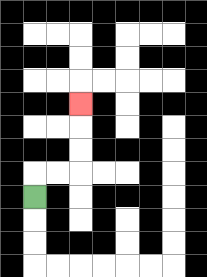{'start': '[1, 8]', 'end': '[3, 4]', 'path_directions': 'U,R,R,U,U,U', 'path_coordinates': '[[1, 8], [1, 7], [2, 7], [3, 7], [3, 6], [3, 5], [3, 4]]'}